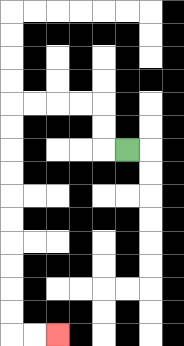{'start': '[5, 6]', 'end': '[2, 14]', 'path_directions': 'L,U,U,L,L,L,L,D,D,D,D,D,D,D,D,D,D,R,R', 'path_coordinates': '[[5, 6], [4, 6], [4, 5], [4, 4], [3, 4], [2, 4], [1, 4], [0, 4], [0, 5], [0, 6], [0, 7], [0, 8], [0, 9], [0, 10], [0, 11], [0, 12], [0, 13], [0, 14], [1, 14], [2, 14]]'}